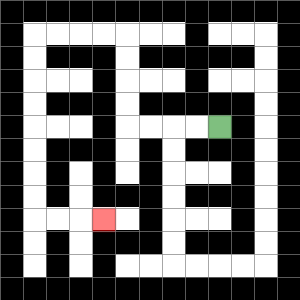{'start': '[9, 5]', 'end': '[4, 9]', 'path_directions': 'L,L,L,L,U,U,U,U,L,L,L,L,D,D,D,D,D,D,D,D,R,R,R', 'path_coordinates': '[[9, 5], [8, 5], [7, 5], [6, 5], [5, 5], [5, 4], [5, 3], [5, 2], [5, 1], [4, 1], [3, 1], [2, 1], [1, 1], [1, 2], [1, 3], [1, 4], [1, 5], [1, 6], [1, 7], [1, 8], [1, 9], [2, 9], [3, 9], [4, 9]]'}